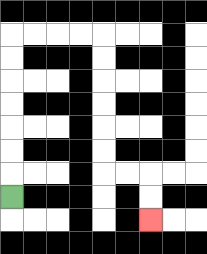{'start': '[0, 8]', 'end': '[6, 9]', 'path_directions': 'U,U,U,U,U,U,U,R,R,R,R,D,D,D,D,D,D,R,R,D,D', 'path_coordinates': '[[0, 8], [0, 7], [0, 6], [0, 5], [0, 4], [0, 3], [0, 2], [0, 1], [1, 1], [2, 1], [3, 1], [4, 1], [4, 2], [4, 3], [4, 4], [4, 5], [4, 6], [4, 7], [5, 7], [6, 7], [6, 8], [6, 9]]'}